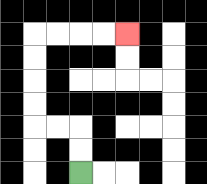{'start': '[3, 7]', 'end': '[5, 1]', 'path_directions': 'U,U,L,L,U,U,U,U,R,R,R,R', 'path_coordinates': '[[3, 7], [3, 6], [3, 5], [2, 5], [1, 5], [1, 4], [1, 3], [1, 2], [1, 1], [2, 1], [3, 1], [4, 1], [5, 1]]'}